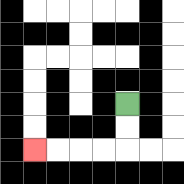{'start': '[5, 4]', 'end': '[1, 6]', 'path_directions': 'D,D,L,L,L,L', 'path_coordinates': '[[5, 4], [5, 5], [5, 6], [4, 6], [3, 6], [2, 6], [1, 6]]'}